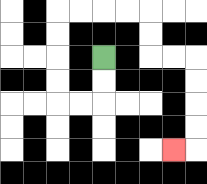{'start': '[4, 2]', 'end': '[7, 6]', 'path_directions': 'D,D,L,L,U,U,U,U,R,R,R,R,D,D,R,R,D,D,D,D,L', 'path_coordinates': '[[4, 2], [4, 3], [4, 4], [3, 4], [2, 4], [2, 3], [2, 2], [2, 1], [2, 0], [3, 0], [4, 0], [5, 0], [6, 0], [6, 1], [6, 2], [7, 2], [8, 2], [8, 3], [8, 4], [8, 5], [8, 6], [7, 6]]'}